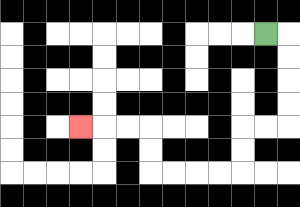{'start': '[11, 1]', 'end': '[3, 5]', 'path_directions': 'R,D,D,D,D,L,L,D,D,L,L,L,L,U,U,L,L,L', 'path_coordinates': '[[11, 1], [12, 1], [12, 2], [12, 3], [12, 4], [12, 5], [11, 5], [10, 5], [10, 6], [10, 7], [9, 7], [8, 7], [7, 7], [6, 7], [6, 6], [6, 5], [5, 5], [4, 5], [3, 5]]'}